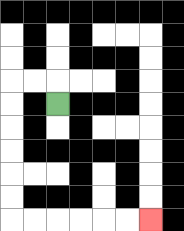{'start': '[2, 4]', 'end': '[6, 9]', 'path_directions': 'U,L,L,D,D,D,D,D,D,R,R,R,R,R,R', 'path_coordinates': '[[2, 4], [2, 3], [1, 3], [0, 3], [0, 4], [0, 5], [0, 6], [0, 7], [0, 8], [0, 9], [1, 9], [2, 9], [3, 9], [4, 9], [5, 9], [6, 9]]'}